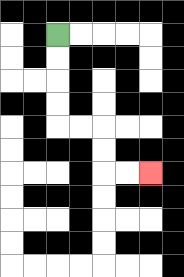{'start': '[2, 1]', 'end': '[6, 7]', 'path_directions': 'D,D,D,D,R,R,D,D,R,R', 'path_coordinates': '[[2, 1], [2, 2], [2, 3], [2, 4], [2, 5], [3, 5], [4, 5], [4, 6], [4, 7], [5, 7], [6, 7]]'}